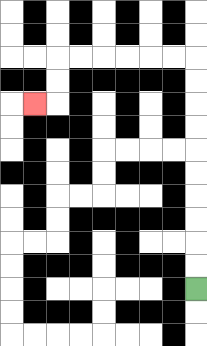{'start': '[8, 12]', 'end': '[1, 4]', 'path_directions': 'U,U,U,U,U,U,U,U,U,U,L,L,L,L,L,L,D,D,L', 'path_coordinates': '[[8, 12], [8, 11], [8, 10], [8, 9], [8, 8], [8, 7], [8, 6], [8, 5], [8, 4], [8, 3], [8, 2], [7, 2], [6, 2], [5, 2], [4, 2], [3, 2], [2, 2], [2, 3], [2, 4], [1, 4]]'}